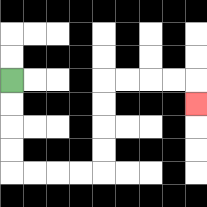{'start': '[0, 3]', 'end': '[8, 4]', 'path_directions': 'D,D,D,D,R,R,R,R,U,U,U,U,R,R,R,R,D', 'path_coordinates': '[[0, 3], [0, 4], [0, 5], [0, 6], [0, 7], [1, 7], [2, 7], [3, 7], [4, 7], [4, 6], [4, 5], [4, 4], [4, 3], [5, 3], [6, 3], [7, 3], [8, 3], [8, 4]]'}